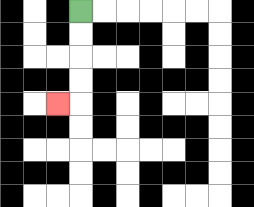{'start': '[3, 0]', 'end': '[2, 4]', 'path_directions': 'D,D,D,D,L', 'path_coordinates': '[[3, 0], [3, 1], [3, 2], [3, 3], [3, 4], [2, 4]]'}